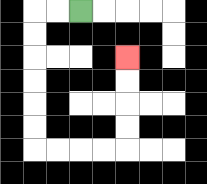{'start': '[3, 0]', 'end': '[5, 2]', 'path_directions': 'L,L,D,D,D,D,D,D,R,R,R,R,U,U,U,U', 'path_coordinates': '[[3, 0], [2, 0], [1, 0], [1, 1], [1, 2], [1, 3], [1, 4], [1, 5], [1, 6], [2, 6], [3, 6], [4, 6], [5, 6], [5, 5], [5, 4], [5, 3], [5, 2]]'}